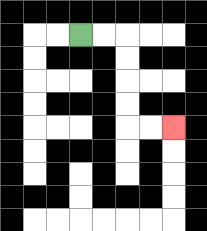{'start': '[3, 1]', 'end': '[7, 5]', 'path_directions': 'R,R,D,D,D,D,R,R', 'path_coordinates': '[[3, 1], [4, 1], [5, 1], [5, 2], [5, 3], [5, 4], [5, 5], [6, 5], [7, 5]]'}